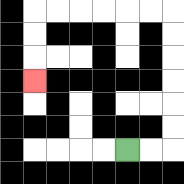{'start': '[5, 6]', 'end': '[1, 3]', 'path_directions': 'R,R,U,U,U,U,U,U,L,L,L,L,L,L,D,D,D', 'path_coordinates': '[[5, 6], [6, 6], [7, 6], [7, 5], [7, 4], [7, 3], [7, 2], [7, 1], [7, 0], [6, 0], [5, 0], [4, 0], [3, 0], [2, 0], [1, 0], [1, 1], [1, 2], [1, 3]]'}